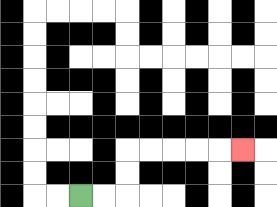{'start': '[3, 8]', 'end': '[10, 6]', 'path_directions': 'R,R,U,U,R,R,R,R,R', 'path_coordinates': '[[3, 8], [4, 8], [5, 8], [5, 7], [5, 6], [6, 6], [7, 6], [8, 6], [9, 6], [10, 6]]'}